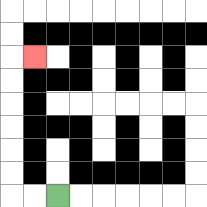{'start': '[2, 8]', 'end': '[1, 2]', 'path_directions': 'L,L,U,U,U,U,U,U,R', 'path_coordinates': '[[2, 8], [1, 8], [0, 8], [0, 7], [0, 6], [0, 5], [0, 4], [0, 3], [0, 2], [1, 2]]'}